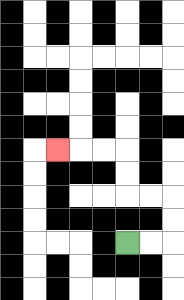{'start': '[5, 10]', 'end': '[2, 6]', 'path_directions': 'R,R,U,U,L,L,U,U,L,L,L', 'path_coordinates': '[[5, 10], [6, 10], [7, 10], [7, 9], [7, 8], [6, 8], [5, 8], [5, 7], [5, 6], [4, 6], [3, 6], [2, 6]]'}